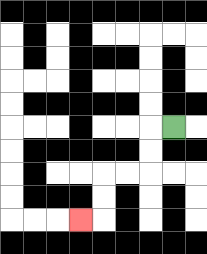{'start': '[7, 5]', 'end': '[3, 9]', 'path_directions': 'L,D,D,L,L,D,D,L', 'path_coordinates': '[[7, 5], [6, 5], [6, 6], [6, 7], [5, 7], [4, 7], [4, 8], [4, 9], [3, 9]]'}